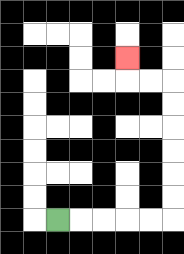{'start': '[2, 9]', 'end': '[5, 2]', 'path_directions': 'R,R,R,R,R,U,U,U,U,U,U,L,L,U', 'path_coordinates': '[[2, 9], [3, 9], [4, 9], [5, 9], [6, 9], [7, 9], [7, 8], [7, 7], [7, 6], [7, 5], [7, 4], [7, 3], [6, 3], [5, 3], [5, 2]]'}